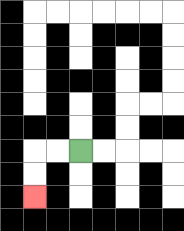{'start': '[3, 6]', 'end': '[1, 8]', 'path_directions': 'L,L,D,D', 'path_coordinates': '[[3, 6], [2, 6], [1, 6], [1, 7], [1, 8]]'}